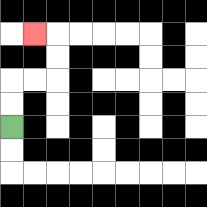{'start': '[0, 5]', 'end': '[1, 1]', 'path_directions': 'U,U,R,R,U,U,L', 'path_coordinates': '[[0, 5], [0, 4], [0, 3], [1, 3], [2, 3], [2, 2], [2, 1], [1, 1]]'}